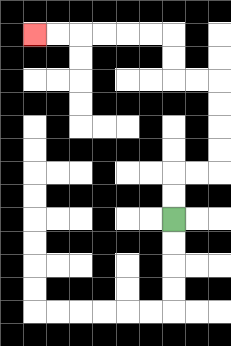{'start': '[7, 9]', 'end': '[1, 1]', 'path_directions': 'U,U,R,R,U,U,U,U,L,L,U,U,L,L,L,L,L,L', 'path_coordinates': '[[7, 9], [7, 8], [7, 7], [8, 7], [9, 7], [9, 6], [9, 5], [9, 4], [9, 3], [8, 3], [7, 3], [7, 2], [7, 1], [6, 1], [5, 1], [4, 1], [3, 1], [2, 1], [1, 1]]'}